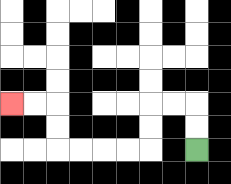{'start': '[8, 6]', 'end': '[0, 4]', 'path_directions': 'U,U,L,L,D,D,L,L,L,L,U,U,L,L', 'path_coordinates': '[[8, 6], [8, 5], [8, 4], [7, 4], [6, 4], [6, 5], [6, 6], [5, 6], [4, 6], [3, 6], [2, 6], [2, 5], [2, 4], [1, 4], [0, 4]]'}